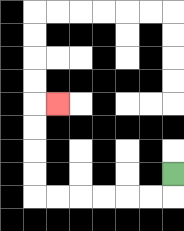{'start': '[7, 7]', 'end': '[2, 4]', 'path_directions': 'D,L,L,L,L,L,L,U,U,U,U,R', 'path_coordinates': '[[7, 7], [7, 8], [6, 8], [5, 8], [4, 8], [3, 8], [2, 8], [1, 8], [1, 7], [1, 6], [1, 5], [1, 4], [2, 4]]'}